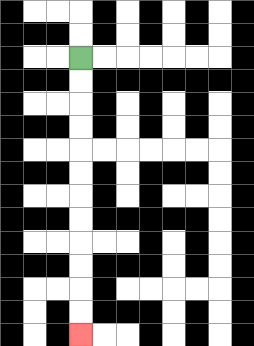{'start': '[3, 2]', 'end': '[3, 14]', 'path_directions': 'D,D,D,D,D,D,D,D,D,D,D,D', 'path_coordinates': '[[3, 2], [3, 3], [3, 4], [3, 5], [3, 6], [3, 7], [3, 8], [3, 9], [3, 10], [3, 11], [3, 12], [3, 13], [3, 14]]'}